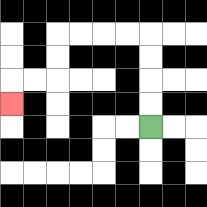{'start': '[6, 5]', 'end': '[0, 4]', 'path_directions': 'U,U,U,U,L,L,L,L,D,D,L,L,D', 'path_coordinates': '[[6, 5], [6, 4], [6, 3], [6, 2], [6, 1], [5, 1], [4, 1], [3, 1], [2, 1], [2, 2], [2, 3], [1, 3], [0, 3], [0, 4]]'}